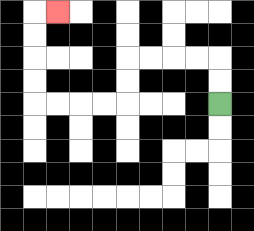{'start': '[9, 4]', 'end': '[2, 0]', 'path_directions': 'U,U,L,L,L,L,D,D,L,L,L,L,U,U,U,U,R', 'path_coordinates': '[[9, 4], [9, 3], [9, 2], [8, 2], [7, 2], [6, 2], [5, 2], [5, 3], [5, 4], [4, 4], [3, 4], [2, 4], [1, 4], [1, 3], [1, 2], [1, 1], [1, 0], [2, 0]]'}